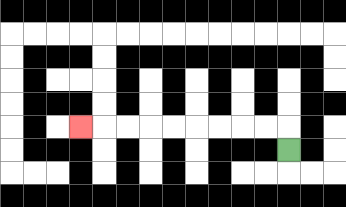{'start': '[12, 6]', 'end': '[3, 5]', 'path_directions': 'U,L,L,L,L,L,L,L,L,L', 'path_coordinates': '[[12, 6], [12, 5], [11, 5], [10, 5], [9, 5], [8, 5], [7, 5], [6, 5], [5, 5], [4, 5], [3, 5]]'}